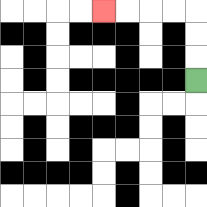{'start': '[8, 3]', 'end': '[4, 0]', 'path_directions': 'U,U,U,L,L,L,L', 'path_coordinates': '[[8, 3], [8, 2], [8, 1], [8, 0], [7, 0], [6, 0], [5, 0], [4, 0]]'}